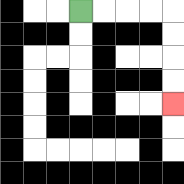{'start': '[3, 0]', 'end': '[7, 4]', 'path_directions': 'R,R,R,R,D,D,D,D', 'path_coordinates': '[[3, 0], [4, 0], [5, 0], [6, 0], [7, 0], [7, 1], [7, 2], [7, 3], [7, 4]]'}